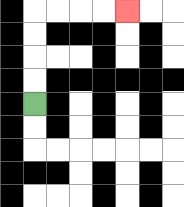{'start': '[1, 4]', 'end': '[5, 0]', 'path_directions': 'U,U,U,U,R,R,R,R', 'path_coordinates': '[[1, 4], [1, 3], [1, 2], [1, 1], [1, 0], [2, 0], [3, 0], [4, 0], [5, 0]]'}